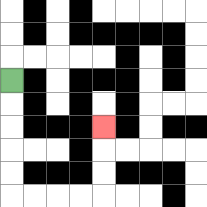{'start': '[0, 3]', 'end': '[4, 5]', 'path_directions': 'D,D,D,D,D,R,R,R,R,U,U,U', 'path_coordinates': '[[0, 3], [0, 4], [0, 5], [0, 6], [0, 7], [0, 8], [1, 8], [2, 8], [3, 8], [4, 8], [4, 7], [4, 6], [4, 5]]'}